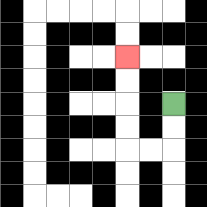{'start': '[7, 4]', 'end': '[5, 2]', 'path_directions': 'D,D,L,L,U,U,U,U', 'path_coordinates': '[[7, 4], [7, 5], [7, 6], [6, 6], [5, 6], [5, 5], [5, 4], [5, 3], [5, 2]]'}